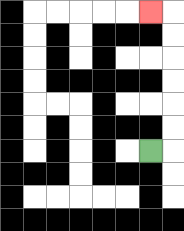{'start': '[6, 6]', 'end': '[6, 0]', 'path_directions': 'R,U,U,U,U,U,U,L', 'path_coordinates': '[[6, 6], [7, 6], [7, 5], [7, 4], [7, 3], [7, 2], [7, 1], [7, 0], [6, 0]]'}